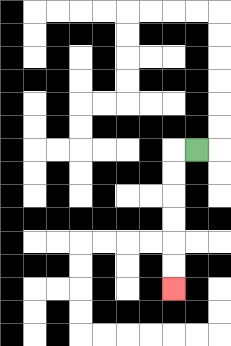{'start': '[8, 6]', 'end': '[7, 12]', 'path_directions': 'L,D,D,D,D,D,D', 'path_coordinates': '[[8, 6], [7, 6], [7, 7], [7, 8], [7, 9], [7, 10], [7, 11], [7, 12]]'}